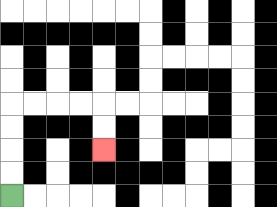{'start': '[0, 8]', 'end': '[4, 6]', 'path_directions': 'U,U,U,U,R,R,R,R,D,D', 'path_coordinates': '[[0, 8], [0, 7], [0, 6], [0, 5], [0, 4], [1, 4], [2, 4], [3, 4], [4, 4], [4, 5], [4, 6]]'}